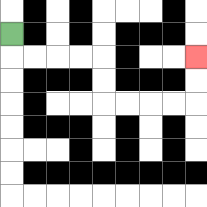{'start': '[0, 1]', 'end': '[8, 2]', 'path_directions': 'D,R,R,R,R,D,D,R,R,R,R,U,U', 'path_coordinates': '[[0, 1], [0, 2], [1, 2], [2, 2], [3, 2], [4, 2], [4, 3], [4, 4], [5, 4], [6, 4], [7, 4], [8, 4], [8, 3], [8, 2]]'}